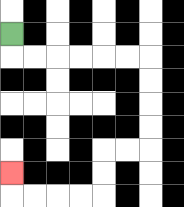{'start': '[0, 1]', 'end': '[0, 7]', 'path_directions': 'D,R,R,R,R,R,R,D,D,D,D,L,L,D,D,L,L,L,L,U', 'path_coordinates': '[[0, 1], [0, 2], [1, 2], [2, 2], [3, 2], [4, 2], [5, 2], [6, 2], [6, 3], [6, 4], [6, 5], [6, 6], [5, 6], [4, 6], [4, 7], [4, 8], [3, 8], [2, 8], [1, 8], [0, 8], [0, 7]]'}